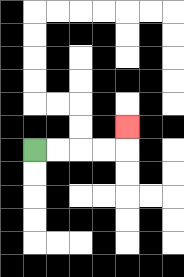{'start': '[1, 6]', 'end': '[5, 5]', 'path_directions': 'R,R,R,R,U', 'path_coordinates': '[[1, 6], [2, 6], [3, 6], [4, 6], [5, 6], [5, 5]]'}